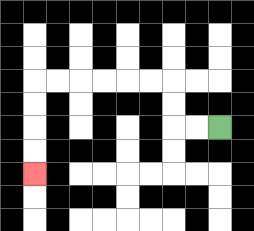{'start': '[9, 5]', 'end': '[1, 7]', 'path_directions': 'L,L,U,U,L,L,L,L,L,L,D,D,D,D', 'path_coordinates': '[[9, 5], [8, 5], [7, 5], [7, 4], [7, 3], [6, 3], [5, 3], [4, 3], [3, 3], [2, 3], [1, 3], [1, 4], [1, 5], [1, 6], [1, 7]]'}